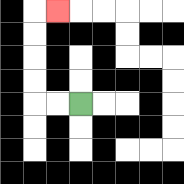{'start': '[3, 4]', 'end': '[2, 0]', 'path_directions': 'L,L,U,U,U,U,R', 'path_coordinates': '[[3, 4], [2, 4], [1, 4], [1, 3], [1, 2], [1, 1], [1, 0], [2, 0]]'}